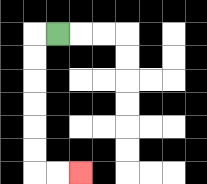{'start': '[2, 1]', 'end': '[3, 7]', 'path_directions': 'L,D,D,D,D,D,D,R,R', 'path_coordinates': '[[2, 1], [1, 1], [1, 2], [1, 3], [1, 4], [1, 5], [1, 6], [1, 7], [2, 7], [3, 7]]'}